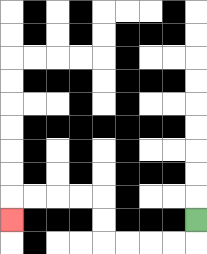{'start': '[8, 9]', 'end': '[0, 9]', 'path_directions': 'D,L,L,L,L,U,U,L,L,L,L,D', 'path_coordinates': '[[8, 9], [8, 10], [7, 10], [6, 10], [5, 10], [4, 10], [4, 9], [4, 8], [3, 8], [2, 8], [1, 8], [0, 8], [0, 9]]'}